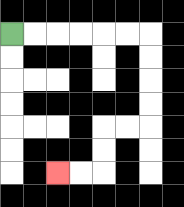{'start': '[0, 1]', 'end': '[2, 7]', 'path_directions': 'R,R,R,R,R,R,D,D,D,D,L,L,D,D,L,L', 'path_coordinates': '[[0, 1], [1, 1], [2, 1], [3, 1], [4, 1], [5, 1], [6, 1], [6, 2], [6, 3], [6, 4], [6, 5], [5, 5], [4, 5], [4, 6], [4, 7], [3, 7], [2, 7]]'}